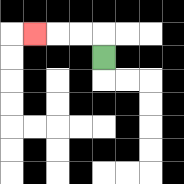{'start': '[4, 2]', 'end': '[1, 1]', 'path_directions': 'U,L,L,L', 'path_coordinates': '[[4, 2], [4, 1], [3, 1], [2, 1], [1, 1]]'}